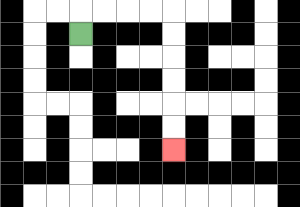{'start': '[3, 1]', 'end': '[7, 6]', 'path_directions': 'U,R,R,R,R,D,D,D,D,D,D', 'path_coordinates': '[[3, 1], [3, 0], [4, 0], [5, 0], [6, 0], [7, 0], [7, 1], [7, 2], [7, 3], [7, 4], [7, 5], [7, 6]]'}